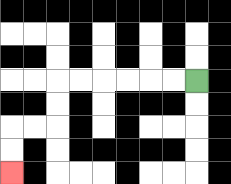{'start': '[8, 3]', 'end': '[0, 7]', 'path_directions': 'L,L,L,L,L,L,D,D,L,L,D,D', 'path_coordinates': '[[8, 3], [7, 3], [6, 3], [5, 3], [4, 3], [3, 3], [2, 3], [2, 4], [2, 5], [1, 5], [0, 5], [0, 6], [0, 7]]'}